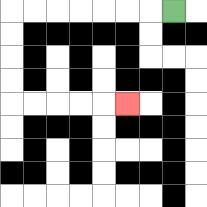{'start': '[7, 0]', 'end': '[5, 4]', 'path_directions': 'L,L,L,L,L,L,L,D,D,D,D,R,R,R,R,R', 'path_coordinates': '[[7, 0], [6, 0], [5, 0], [4, 0], [3, 0], [2, 0], [1, 0], [0, 0], [0, 1], [0, 2], [0, 3], [0, 4], [1, 4], [2, 4], [3, 4], [4, 4], [5, 4]]'}